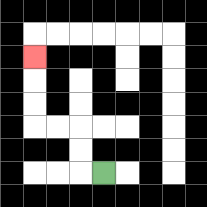{'start': '[4, 7]', 'end': '[1, 2]', 'path_directions': 'L,U,U,L,L,U,U,U', 'path_coordinates': '[[4, 7], [3, 7], [3, 6], [3, 5], [2, 5], [1, 5], [1, 4], [1, 3], [1, 2]]'}